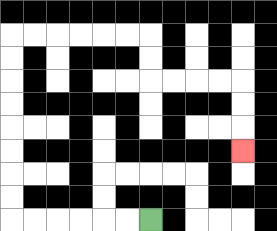{'start': '[6, 9]', 'end': '[10, 6]', 'path_directions': 'L,L,L,L,L,L,U,U,U,U,U,U,U,U,R,R,R,R,R,R,D,D,R,R,R,R,D,D,D', 'path_coordinates': '[[6, 9], [5, 9], [4, 9], [3, 9], [2, 9], [1, 9], [0, 9], [0, 8], [0, 7], [0, 6], [0, 5], [0, 4], [0, 3], [0, 2], [0, 1], [1, 1], [2, 1], [3, 1], [4, 1], [5, 1], [6, 1], [6, 2], [6, 3], [7, 3], [8, 3], [9, 3], [10, 3], [10, 4], [10, 5], [10, 6]]'}